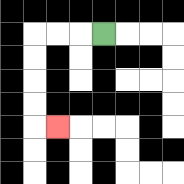{'start': '[4, 1]', 'end': '[2, 5]', 'path_directions': 'L,L,L,D,D,D,D,R', 'path_coordinates': '[[4, 1], [3, 1], [2, 1], [1, 1], [1, 2], [1, 3], [1, 4], [1, 5], [2, 5]]'}